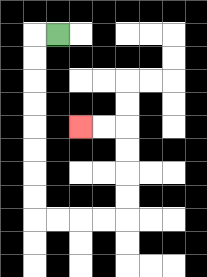{'start': '[2, 1]', 'end': '[3, 5]', 'path_directions': 'L,D,D,D,D,D,D,D,D,R,R,R,R,U,U,U,U,L,L', 'path_coordinates': '[[2, 1], [1, 1], [1, 2], [1, 3], [1, 4], [1, 5], [1, 6], [1, 7], [1, 8], [1, 9], [2, 9], [3, 9], [4, 9], [5, 9], [5, 8], [5, 7], [5, 6], [5, 5], [4, 5], [3, 5]]'}